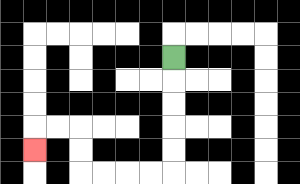{'start': '[7, 2]', 'end': '[1, 6]', 'path_directions': 'D,D,D,D,D,L,L,L,L,U,U,L,L,D', 'path_coordinates': '[[7, 2], [7, 3], [7, 4], [7, 5], [7, 6], [7, 7], [6, 7], [5, 7], [4, 7], [3, 7], [3, 6], [3, 5], [2, 5], [1, 5], [1, 6]]'}